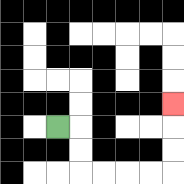{'start': '[2, 5]', 'end': '[7, 4]', 'path_directions': 'R,D,D,R,R,R,R,U,U,U', 'path_coordinates': '[[2, 5], [3, 5], [3, 6], [3, 7], [4, 7], [5, 7], [6, 7], [7, 7], [7, 6], [7, 5], [7, 4]]'}